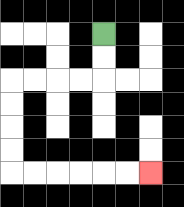{'start': '[4, 1]', 'end': '[6, 7]', 'path_directions': 'D,D,L,L,L,L,D,D,D,D,R,R,R,R,R,R', 'path_coordinates': '[[4, 1], [4, 2], [4, 3], [3, 3], [2, 3], [1, 3], [0, 3], [0, 4], [0, 5], [0, 6], [0, 7], [1, 7], [2, 7], [3, 7], [4, 7], [5, 7], [6, 7]]'}